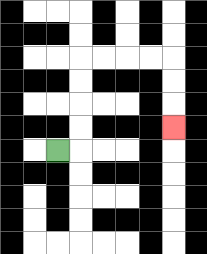{'start': '[2, 6]', 'end': '[7, 5]', 'path_directions': 'R,U,U,U,U,R,R,R,R,D,D,D', 'path_coordinates': '[[2, 6], [3, 6], [3, 5], [3, 4], [3, 3], [3, 2], [4, 2], [5, 2], [6, 2], [7, 2], [7, 3], [7, 4], [7, 5]]'}